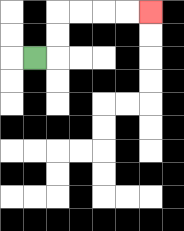{'start': '[1, 2]', 'end': '[6, 0]', 'path_directions': 'R,U,U,R,R,R,R', 'path_coordinates': '[[1, 2], [2, 2], [2, 1], [2, 0], [3, 0], [4, 0], [5, 0], [6, 0]]'}